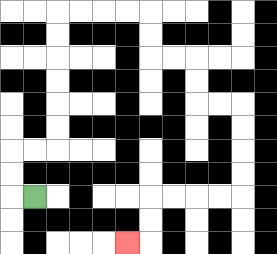{'start': '[1, 8]', 'end': '[5, 10]', 'path_directions': 'L,U,U,R,R,U,U,U,U,U,U,R,R,R,R,D,D,R,R,D,D,R,R,D,D,D,D,L,L,L,L,D,D,L', 'path_coordinates': '[[1, 8], [0, 8], [0, 7], [0, 6], [1, 6], [2, 6], [2, 5], [2, 4], [2, 3], [2, 2], [2, 1], [2, 0], [3, 0], [4, 0], [5, 0], [6, 0], [6, 1], [6, 2], [7, 2], [8, 2], [8, 3], [8, 4], [9, 4], [10, 4], [10, 5], [10, 6], [10, 7], [10, 8], [9, 8], [8, 8], [7, 8], [6, 8], [6, 9], [6, 10], [5, 10]]'}